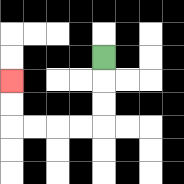{'start': '[4, 2]', 'end': '[0, 3]', 'path_directions': 'D,D,D,L,L,L,L,U,U', 'path_coordinates': '[[4, 2], [4, 3], [4, 4], [4, 5], [3, 5], [2, 5], [1, 5], [0, 5], [0, 4], [0, 3]]'}